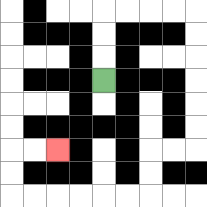{'start': '[4, 3]', 'end': '[2, 6]', 'path_directions': 'U,U,U,R,R,R,R,D,D,D,D,D,D,L,L,D,D,L,L,L,L,L,L,U,U,R,R', 'path_coordinates': '[[4, 3], [4, 2], [4, 1], [4, 0], [5, 0], [6, 0], [7, 0], [8, 0], [8, 1], [8, 2], [8, 3], [8, 4], [8, 5], [8, 6], [7, 6], [6, 6], [6, 7], [6, 8], [5, 8], [4, 8], [3, 8], [2, 8], [1, 8], [0, 8], [0, 7], [0, 6], [1, 6], [2, 6]]'}